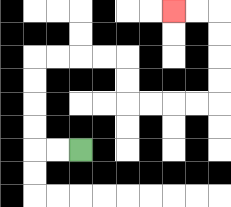{'start': '[3, 6]', 'end': '[7, 0]', 'path_directions': 'L,L,U,U,U,U,R,R,R,R,D,D,R,R,R,R,U,U,U,U,L,L', 'path_coordinates': '[[3, 6], [2, 6], [1, 6], [1, 5], [1, 4], [1, 3], [1, 2], [2, 2], [3, 2], [4, 2], [5, 2], [5, 3], [5, 4], [6, 4], [7, 4], [8, 4], [9, 4], [9, 3], [9, 2], [9, 1], [9, 0], [8, 0], [7, 0]]'}